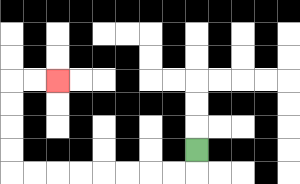{'start': '[8, 6]', 'end': '[2, 3]', 'path_directions': 'D,L,L,L,L,L,L,L,L,U,U,U,U,R,R', 'path_coordinates': '[[8, 6], [8, 7], [7, 7], [6, 7], [5, 7], [4, 7], [3, 7], [2, 7], [1, 7], [0, 7], [0, 6], [0, 5], [0, 4], [0, 3], [1, 3], [2, 3]]'}